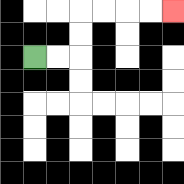{'start': '[1, 2]', 'end': '[7, 0]', 'path_directions': 'R,R,U,U,R,R,R,R', 'path_coordinates': '[[1, 2], [2, 2], [3, 2], [3, 1], [3, 0], [4, 0], [5, 0], [6, 0], [7, 0]]'}